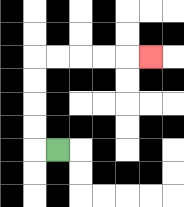{'start': '[2, 6]', 'end': '[6, 2]', 'path_directions': 'L,U,U,U,U,R,R,R,R,R', 'path_coordinates': '[[2, 6], [1, 6], [1, 5], [1, 4], [1, 3], [1, 2], [2, 2], [3, 2], [4, 2], [5, 2], [6, 2]]'}